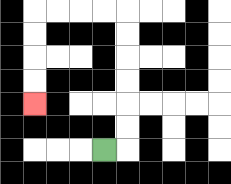{'start': '[4, 6]', 'end': '[1, 4]', 'path_directions': 'R,U,U,U,U,U,U,L,L,L,L,D,D,D,D', 'path_coordinates': '[[4, 6], [5, 6], [5, 5], [5, 4], [5, 3], [5, 2], [5, 1], [5, 0], [4, 0], [3, 0], [2, 0], [1, 0], [1, 1], [1, 2], [1, 3], [1, 4]]'}